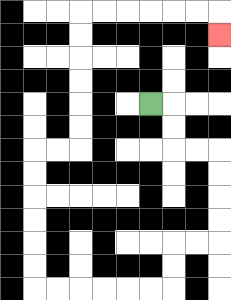{'start': '[6, 4]', 'end': '[9, 1]', 'path_directions': 'R,D,D,R,R,D,D,D,D,L,L,D,D,L,L,L,L,L,L,U,U,U,U,U,U,R,R,U,U,U,U,U,U,R,R,R,R,R,R,D', 'path_coordinates': '[[6, 4], [7, 4], [7, 5], [7, 6], [8, 6], [9, 6], [9, 7], [9, 8], [9, 9], [9, 10], [8, 10], [7, 10], [7, 11], [7, 12], [6, 12], [5, 12], [4, 12], [3, 12], [2, 12], [1, 12], [1, 11], [1, 10], [1, 9], [1, 8], [1, 7], [1, 6], [2, 6], [3, 6], [3, 5], [3, 4], [3, 3], [3, 2], [3, 1], [3, 0], [4, 0], [5, 0], [6, 0], [7, 0], [8, 0], [9, 0], [9, 1]]'}